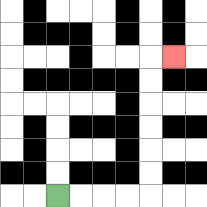{'start': '[2, 8]', 'end': '[7, 2]', 'path_directions': 'R,R,R,R,U,U,U,U,U,U,R', 'path_coordinates': '[[2, 8], [3, 8], [4, 8], [5, 8], [6, 8], [6, 7], [6, 6], [6, 5], [6, 4], [6, 3], [6, 2], [7, 2]]'}